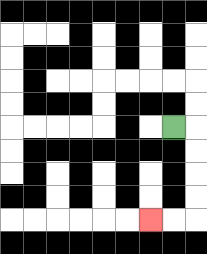{'start': '[7, 5]', 'end': '[6, 9]', 'path_directions': 'R,D,D,D,D,L,L', 'path_coordinates': '[[7, 5], [8, 5], [8, 6], [8, 7], [8, 8], [8, 9], [7, 9], [6, 9]]'}